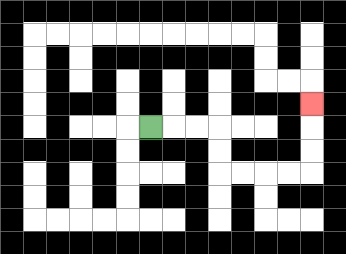{'start': '[6, 5]', 'end': '[13, 4]', 'path_directions': 'R,R,R,D,D,R,R,R,R,U,U,U', 'path_coordinates': '[[6, 5], [7, 5], [8, 5], [9, 5], [9, 6], [9, 7], [10, 7], [11, 7], [12, 7], [13, 7], [13, 6], [13, 5], [13, 4]]'}